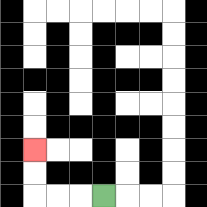{'start': '[4, 8]', 'end': '[1, 6]', 'path_directions': 'L,L,L,U,U', 'path_coordinates': '[[4, 8], [3, 8], [2, 8], [1, 8], [1, 7], [1, 6]]'}